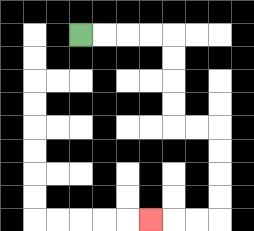{'start': '[3, 1]', 'end': '[6, 9]', 'path_directions': 'R,R,R,R,D,D,D,D,R,R,D,D,D,D,L,L,L', 'path_coordinates': '[[3, 1], [4, 1], [5, 1], [6, 1], [7, 1], [7, 2], [7, 3], [7, 4], [7, 5], [8, 5], [9, 5], [9, 6], [9, 7], [9, 8], [9, 9], [8, 9], [7, 9], [6, 9]]'}